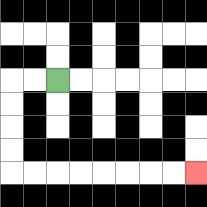{'start': '[2, 3]', 'end': '[8, 7]', 'path_directions': 'L,L,D,D,D,D,R,R,R,R,R,R,R,R', 'path_coordinates': '[[2, 3], [1, 3], [0, 3], [0, 4], [0, 5], [0, 6], [0, 7], [1, 7], [2, 7], [3, 7], [4, 7], [5, 7], [6, 7], [7, 7], [8, 7]]'}